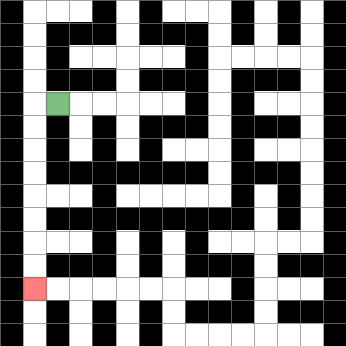{'start': '[2, 4]', 'end': '[1, 12]', 'path_directions': 'L,D,D,D,D,D,D,D,D', 'path_coordinates': '[[2, 4], [1, 4], [1, 5], [1, 6], [1, 7], [1, 8], [1, 9], [1, 10], [1, 11], [1, 12]]'}